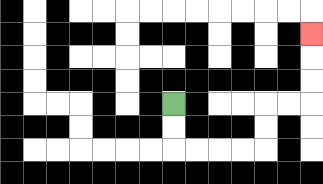{'start': '[7, 4]', 'end': '[13, 1]', 'path_directions': 'D,D,R,R,R,R,U,U,R,R,U,U,U', 'path_coordinates': '[[7, 4], [7, 5], [7, 6], [8, 6], [9, 6], [10, 6], [11, 6], [11, 5], [11, 4], [12, 4], [13, 4], [13, 3], [13, 2], [13, 1]]'}